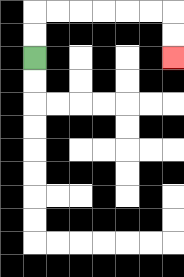{'start': '[1, 2]', 'end': '[7, 2]', 'path_directions': 'U,U,R,R,R,R,R,R,D,D', 'path_coordinates': '[[1, 2], [1, 1], [1, 0], [2, 0], [3, 0], [4, 0], [5, 0], [6, 0], [7, 0], [7, 1], [7, 2]]'}